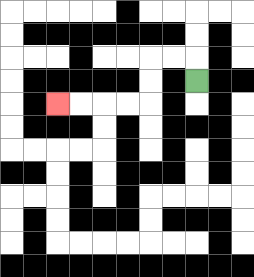{'start': '[8, 3]', 'end': '[2, 4]', 'path_directions': 'U,L,L,D,D,L,L,L,L', 'path_coordinates': '[[8, 3], [8, 2], [7, 2], [6, 2], [6, 3], [6, 4], [5, 4], [4, 4], [3, 4], [2, 4]]'}